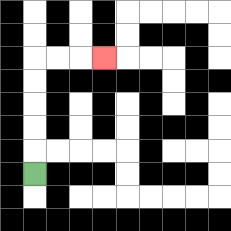{'start': '[1, 7]', 'end': '[4, 2]', 'path_directions': 'U,U,U,U,U,R,R,R', 'path_coordinates': '[[1, 7], [1, 6], [1, 5], [1, 4], [1, 3], [1, 2], [2, 2], [3, 2], [4, 2]]'}